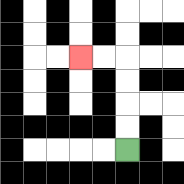{'start': '[5, 6]', 'end': '[3, 2]', 'path_directions': 'U,U,U,U,L,L', 'path_coordinates': '[[5, 6], [5, 5], [5, 4], [5, 3], [5, 2], [4, 2], [3, 2]]'}